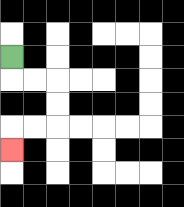{'start': '[0, 2]', 'end': '[0, 6]', 'path_directions': 'D,R,R,D,D,L,L,D', 'path_coordinates': '[[0, 2], [0, 3], [1, 3], [2, 3], [2, 4], [2, 5], [1, 5], [0, 5], [0, 6]]'}